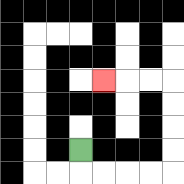{'start': '[3, 6]', 'end': '[4, 3]', 'path_directions': 'D,R,R,R,R,U,U,U,U,L,L,L', 'path_coordinates': '[[3, 6], [3, 7], [4, 7], [5, 7], [6, 7], [7, 7], [7, 6], [7, 5], [7, 4], [7, 3], [6, 3], [5, 3], [4, 3]]'}